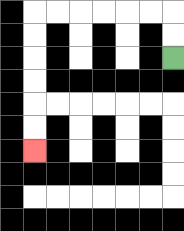{'start': '[7, 2]', 'end': '[1, 6]', 'path_directions': 'U,U,L,L,L,L,L,L,D,D,D,D,D,D', 'path_coordinates': '[[7, 2], [7, 1], [7, 0], [6, 0], [5, 0], [4, 0], [3, 0], [2, 0], [1, 0], [1, 1], [1, 2], [1, 3], [1, 4], [1, 5], [1, 6]]'}